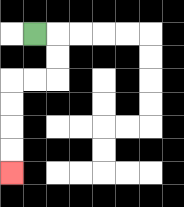{'start': '[1, 1]', 'end': '[0, 7]', 'path_directions': 'R,D,D,L,L,D,D,D,D', 'path_coordinates': '[[1, 1], [2, 1], [2, 2], [2, 3], [1, 3], [0, 3], [0, 4], [0, 5], [0, 6], [0, 7]]'}